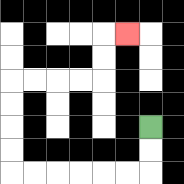{'start': '[6, 5]', 'end': '[5, 1]', 'path_directions': 'D,D,L,L,L,L,L,L,U,U,U,U,R,R,R,R,U,U,R', 'path_coordinates': '[[6, 5], [6, 6], [6, 7], [5, 7], [4, 7], [3, 7], [2, 7], [1, 7], [0, 7], [0, 6], [0, 5], [0, 4], [0, 3], [1, 3], [2, 3], [3, 3], [4, 3], [4, 2], [4, 1], [5, 1]]'}